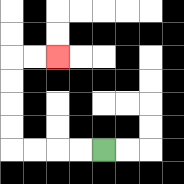{'start': '[4, 6]', 'end': '[2, 2]', 'path_directions': 'L,L,L,L,U,U,U,U,R,R', 'path_coordinates': '[[4, 6], [3, 6], [2, 6], [1, 6], [0, 6], [0, 5], [0, 4], [0, 3], [0, 2], [1, 2], [2, 2]]'}